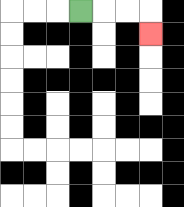{'start': '[3, 0]', 'end': '[6, 1]', 'path_directions': 'R,R,R,D', 'path_coordinates': '[[3, 0], [4, 0], [5, 0], [6, 0], [6, 1]]'}